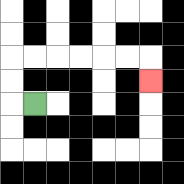{'start': '[1, 4]', 'end': '[6, 3]', 'path_directions': 'L,U,U,R,R,R,R,R,R,D', 'path_coordinates': '[[1, 4], [0, 4], [0, 3], [0, 2], [1, 2], [2, 2], [3, 2], [4, 2], [5, 2], [6, 2], [6, 3]]'}